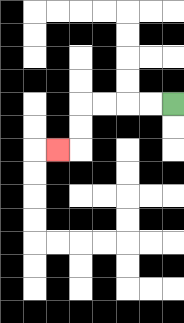{'start': '[7, 4]', 'end': '[2, 6]', 'path_directions': 'L,L,L,L,D,D,L', 'path_coordinates': '[[7, 4], [6, 4], [5, 4], [4, 4], [3, 4], [3, 5], [3, 6], [2, 6]]'}